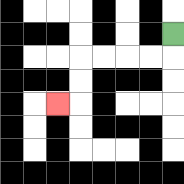{'start': '[7, 1]', 'end': '[2, 4]', 'path_directions': 'D,L,L,L,L,D,D,L', 'path_coordinates': '[[7, 1], [7, 2], [6, 2], [5, 2], [4, 2], [3, 2], [3, 3], [3, 4], [2, 4]]'}